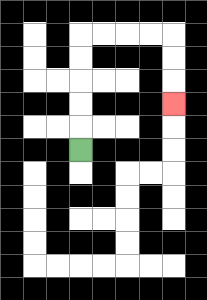{'start': '[3, 6]', 'end': '[7, 4]', 'path_directions': 'U,U,U,U,U,R,R,R,R,D,D,D', 'path_coordinates': '[[3, 6], [3, 5], [3, 4], [3, 3], [3, 2], [3, 1], [4, 1], [5, 1], [6, 1], [7, 1], [7, 2], [7, 3], [7, 4]]'}